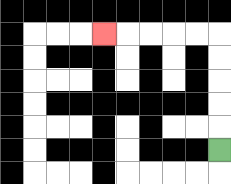{'start': '[9, 6]', 'end': '[4, 1]', 'path_directions': 'U,U,U,U,U,L,L,L,L,L', 'path_coordinates': '[[9, 6], [9, 5], [9, 4], [9, 3], [9, 2], [9, 1], [8, 1], [7, 1], [6, 1], [5, 1], [4, 1]]'}